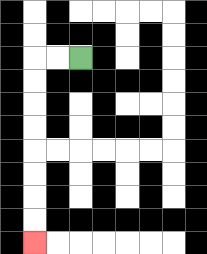{'start': '[3, 2]', 'end': '[1, 10]', 'path_directions': 'L,L,D,D,D,D,D,D,D,D', 'path_coordinates': '[[3, 2], [2, 2], [1, 2], [1, 3], [1, 4], [1, 5], [1, 6], [1, 7], [1, 8], [1, 9], [1, 10]]'}